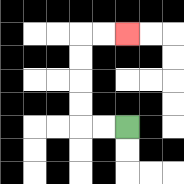{'start': '[5, 5]', 'end': '[5, 1]', 'path_directions': 'L,L,U,U,U,U,R,R', 'path_coordinates': '[[5, 5], [4, 5], [3, 5], [3, 4], [3, 3], [3, 2], [3, 1], [4, 1], [5, 1]]'}